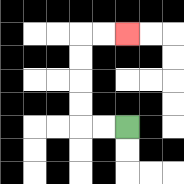{'start': '[5, 5]', 'end': '[5, 1]', 'path_directions': 'L,L,U,U,U,U,R,R', 'path_coordinates': '[[5, 5], [4, 5], [3, 5], [3, 4], [3, 3], [3, 2], [3, 1], [4, 1], [5, 1]]'}